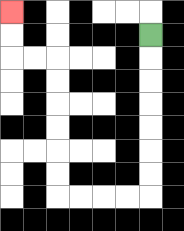{'start': '[6, 1]', 'end': '[0, 0]', 'path_directions': 'D,D,D,D,D,D,D,L,L,L,L,U,U,U,U,U,U,L,L,U,U', 'path_coordinates': '[[6, 1], [6, 2], [6, 3], [6, 4], [6, 5], [6, 6], [6, 7], [6, 8], [5, 8], [4, 8], [3, 8], [2, 8], [2, 7], [2, 6], [2, 5], [2, 4], [2, 3], [2, 2], [1, 2], [0, 2], [0, 1], [0, 0]]'}